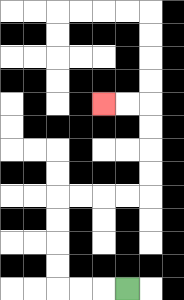{'start': '[5, 12]', 'end': '[4, 4]', 'path_directions': 'L,L,L,U,U,U,U,R,R,R,R,U,U,U,U,L,L', 'path_coordinates': '[[5, 12], [4, 12], [3, 12], [2, 12], [2, 11], [2, 10], [2, 9], [2, 8], [3, 8], [4, 8], [5, 8], [6, 8], [6, 7], [6, 6], [6, 5], [6, 4], [5, 4], [4, 4]]'}